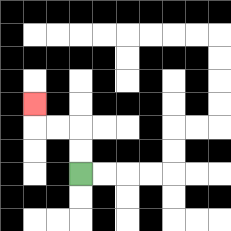{'start': '[3, 7]', 'end': '[1, 4]', 'path_directions': 'U,U,L,L,U', 'path_coordinates': '[[3, 7], [3, 6], [3, 5], [2, 5], [1, 5], [1, 4]]'}